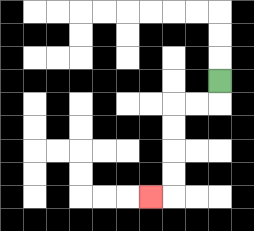{'start': '[9, 3]', 'end': '[6, 8]', 'path_directions': 'D,L,L,D,D,D,D,L', 'path_coordinates': '[[9, 3], [9, 4], [8, 4], [7, 4], [7, 5], [7, 6], [7, 7], [7, 8], [6, 8]]'}